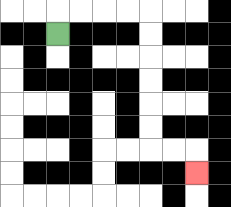{'start': '[2, 1]', 'end': '[8, 7]', 'path_directions': 'U,R,R,R,R,D,D,D,D,D,D,R,R,D', 'path_coordinates': '[[2, 1], [2, 0], [3, 0], [4, 0], [5, 0], [6, 0], [6, 1], [6, 2], [6, 3], [6, 4], [6, 5], [6, 6], [7, 6], [8, 6], [8, 7]]'}